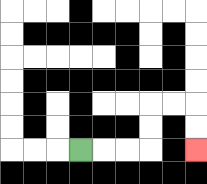{'start': '[3, 6]', 'end': '[8, 6]', 'path_directions': 'R,R,R,U,U,R,R,D,D', 'path_coordinates': '[[3, 6], [4, 6], [5, 6], [6, 6], [6, 5], [6, 4], [7, 4], [8, 4], [8, 5], [8, 6]]'}